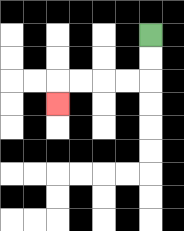{'start': '[6, 1]', 'end': '[2, 4]', 'path_directions': 'D,D,L,L,L,L,D', 'path_coordinates': '[[6, 1], [6, 2], [6, 3], [5, 3], [4, 3], [3, 3], [2, 3], [2, 4]]'}